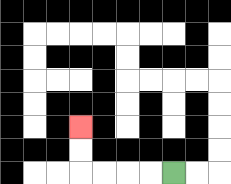{'start': '[7, 7]', 'end': '[3, 5]', 'path_directions': 'L,L,L,L,U,U', 'path_coordinates': '[[7, 7], [6, 7], [5, 7], [4, 7], [3, 7], [3, 6], [3, 5]]'}